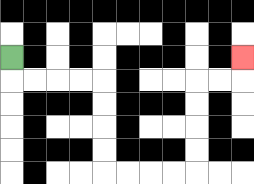{'start': '[0, 2]', 'end': '[10, 2]', 'path_directions': 'D,R,R,R,R,D,D,D,D,R,R,R,R,U,U,U,U,R,R,U', 'path_coordinates': '[[0, 2], [0, 3], [1, 3], [2, 3], [3, 3], [4, 3], [4, 4], [4, 5], [4, 6], [4, 7], [5, 7], [6, 7], [7, 7], [8, 7], [8, 6], [8, 5], [8, 4], [8, 3], [9, 3], [10, 3], [10, 2]]'}